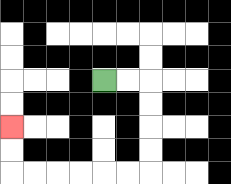{'start': '[4, 3]', 'end': '[0, 5]', 'path_directions': 'R,R,D,D,D,D,L,L,L,L,L,L,U,U', 'path_coordinates': '[[4, 3], [5, 3], [6, 3], [6, 4], [6, 5], [6, 6], [6, 7], [5, 7], [4, 7], [3, 7], [2, 7], [1, 7], [0, 7], [0, 6], [0, 5]]'}